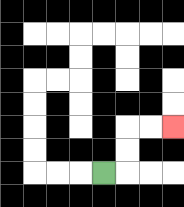{'start': '[4, 7]', 'end': '[7, 5]', 'path_directions': 'R,U,U,R,R', 'path_coordinates': '[[4, 7], [5, 7], [5, 6], [5, 5], [6, 5], [7, 5]]'}